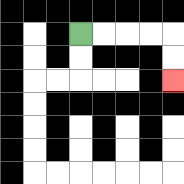{'start': '[3, 1]', 'end': '[7, 3]', 'path_directions': 'R,R,R,R,D,D', 'path_coordinates': '[[3, 1], [4, 1], [5, 1], [6, 1], [7, 1], [7, 2], [7, 3]]'}